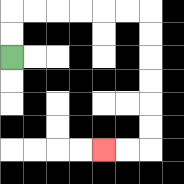{'start': '[0, 2]', 'end': '[4, 6]', 'path_directions': 'U,U,R,R,R,R,R,R,D,D,D,D,D,D,L,L', 'path_coordinates': '[[0, 2], [0, 1], [0, 0], [1, 0], [2, 0], [3, 0], [4, 0], [5, 0], [6, 0], [6, 1], [6, 2], [6, 3], [6, 4], [6, 5], [6, 6], [5, 6], [4, 6]]'}